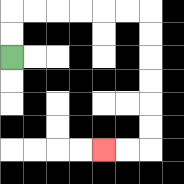{'start': '[0, 2]', 'end': '[4, 6]', 'path_directions': 'U,U,R,R,R,R,R,R,D,D,D,D,D,D,L,L', 'path_coordinates': '[[0, 2], [0, 1], [0, 0], [1, 0], [2, 0], [3, 0], [4, 0], [5, 0], [6, 0], [6, 1], [6, 2], [6, 3], [6, 4], [6, 5], [6, 6], [5, 6], [4, 6]]'}